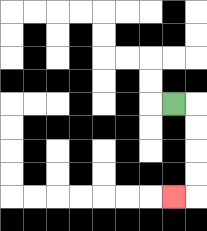{'start': '[7, 4]', 'end': '[7, 8]', 'path_directions': 'R,D,D,D,D,L', 'path_coordinates': '[[7, 4], [8, 4], [8, 5], [8, 6], [8, 7], [8, 8], [7, 8]]'}